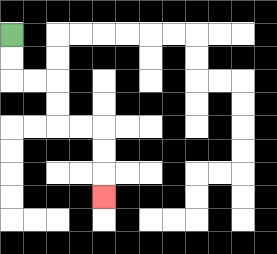{'start': '[0, 1]', 'end': '[4, 8]', 'path_directions': 'D,D,R,R,D,D,R,R,D,D,D', 'path_coordinates': '[[0, 1], [0, 2], [0, 3], [1, 3], [2, 3], [2, 4], [2, 5], [3, 5], [4, 5], [4, 6], [4, 7], [4, 8]]'}